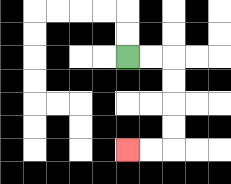{'start': '[5, 2]', 'end': '[5, 6]', 'path_directions': 'R,R,D,D,D,D,L,L', 'path_coordinates': '[[5, 2], [6, 2], [7, 2], [7, 3], [7, 4], [7, 5], [7, 6], [6, 6], [5, 6]]'}